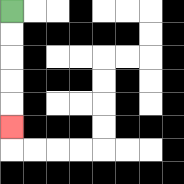{'start': '[0, 0]', 'end': '[0, 5]', 'path_directions': 'D,D,D,D,D', 'path_coordinates': '[[0, 0], [0, 1], [0, 2], [0, 3], [0, 4], [0, 5]]'}